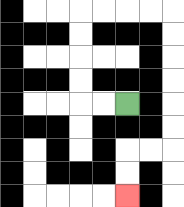{'start': '[5, 4]', 'end': '[5, 8]', 'path_directions': 'L,L,U,U,U,U,R,R,R,R,D,D,D,D,D,D,L,L,D,D', 'path_coordinates': '[[5, 4], [4, 4], [3, 4], [3, 3], [3, 2], [3, 1], [3, 0], [4, 0], [5, 0], [6, 0], [7, 0], [7, 1], [7, 2], [7, 3], [7, 4], [7, 5], [7, 6], [6, 6], [5, 6], [5, 7], [5, 8]]'}